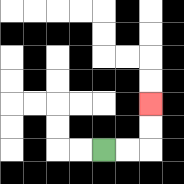{'start': '[4, 6]', 'end': '[6, 4]', 'path_directions': 'R,R,U,U', 'path_coordinates': '[[4, 6], [5, 6], [6, 6], [6, 5], [6, 4]]'}